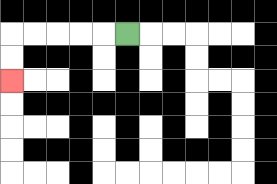{'start': '[5, 1]', 'end': '[0, 3]', 'path_directions': 'L,L,L,L,L,D,D', 'path_coordinates': '[[5, 1], [4, 1], [3, 1], [2, 1], [1, 1], [0, 1], [0, 2], [0, 3]]'}